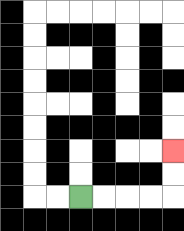{'start': '[3, 8]', 'end': '[7, 6]', 'path_directions': 'R,R,R,R,U,U', 'path_coordinates': '[[3, 8], [4, 8], [5, 8], [6, 8], [7, 8], [7, 7], [7, 6]]'}